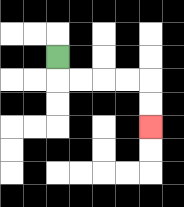{'start': '[2, 2]', 'end': '[6, 5]', 'path_directions': 'D,R,R,R,R,D,D', 'path_coordinates': '[[2, 2], [2, 3], [3, 3], [4, 3], [5, 3], [6, 3], [6, 4], [6, 5]]'}